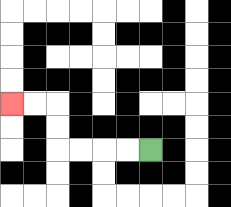{'start': '[6, 6]', 'end': '[0, 4]', 'path_directions': 'L,L,L,L,U,U,L,L', 'path_coordinates': '[[6, 6], [5, 6], [4, 6], [3, 6], [2, 6], [2, 5], [2, 4], [1, 4], [0, 4]]'}